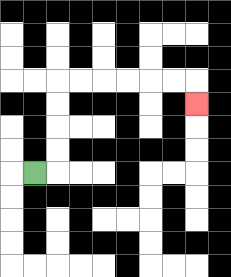{'start': '[1, 7]', 'end': '[8, 4]', 'path_directions': 'R,U,U,U,U,R,R,R,R,R,R,D', 'path_coordinates': '[[1, 7], [2, 7], [2, 6], [2, 5], [2, 4], [2, 3], [3, 3], [4, 3], [5, 3], [6, 3], [7, 3], [8, 3], [8, 4]]'}